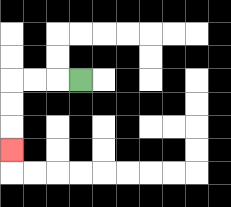{'start': '[3, 3]', 'end': '[0, 6]', 'path_directions': 'L,L,L,D,D,D', 'path_coordinates': '[[3, 3], [2, 3], [1, 3], [0, 3], [0, 4], [0, 5], [0, 6]]'}